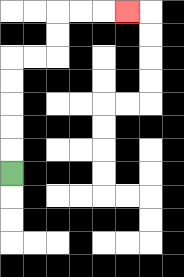{'start': '[0, 7]', 'end': '[5, 0]', 'path_directions': 'U,U,U,U,U,R,R,U,U,R,R,R', 'path_coordinates': '[[0, 7], [0, 6], [0, 5], [0, 4], [0, 3], [0, 2], [1, 2], [2, 2], [2, 1], [2, 0], [3, 0], [4, 0], [5, 0]]'}